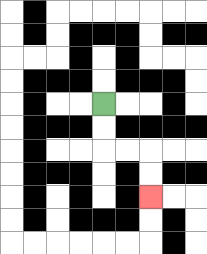{'start': '[4, 4]', 'end': '[6, 8]', 'path_directions': 'D,D,R,R,D,D', 'path_coordinates': '[[4, 4], [4, 5], [4, 6], [5, 6], [6, 6], [6, 7], [6, 8]]'}